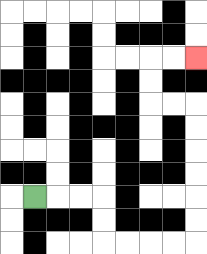{'start': '[1, 8]', 'end': '[8, 2]', 'path_directions': 'R,R,R,D,D,R,R,R,R,U,U,U,U,U,U,L,L,U,U,R,R', 'path_coordinates': '[[1, 8], [2, 8], [3, 8], [4, 8], [4, 9], [4, 10], [5, 10], [6, 10], [7, 10], [8, 10], [8, 9], [8, 8], [8, 7], [8, 6], [8, 5], [8, 4], [7, 4], [6, 4], [6, 3], [6, 2], [7, 2], [8, 2]]'}